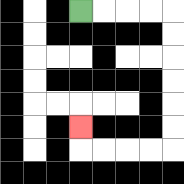{'start': '[3, 0]', 'end': '[3, 5]', 'path_directions': 'R,R,R,R,D,D,D,D,D,D,L,L,L,L,U', 'path_coordinates': '[[3, 0], [4, 0], [5, 0], [6, 0], [7, 0], [7, 1], [7, 2], [7, 3], [7, 4], [7, 5], [7, 6], [6, 6], [5, 6], [4, 6], [3, 6], [3, 5]]'}